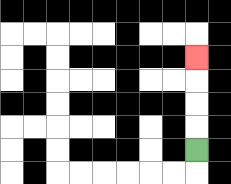{'start': '[8, 6]', 'end': '[8, 2]', 'path_directions': 'U,U,U,U', 'path_coordinates': '[[8, 6], [8, 5], [8, 4], [8, 3], [8, 2]]'}